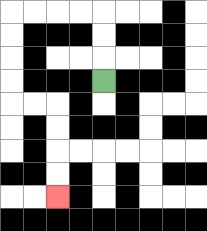{'start': '[4, 3]', 'end': '[2, 8]', 'path_directions': 'U,U,U,L,L,L,L,D,D,D,D,R,R,D,D,D,D', 'path_coordinates': '[[4, 3], [4, 2], [4, 1], [4, 0], [3, 0], [2, 0], [1, 0], [0, 0], [0, 1], [0, 2], [0, 3], [0, 4], [1, 4], [2, 4], [2, 5], [2, 6], [2, 7], [2, 8]]'}